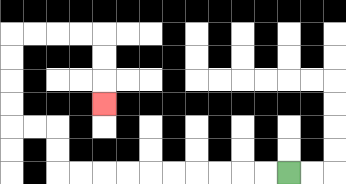{'start': '[12, 7]', 'end': '[4, 4]', 'path_directions': 'L,L,L,L,L,L,L,L,L,L,U,U,L,L,U,U,U,U,R,R,R,R,D,D,D', 'path_coordinates': '[[12, 7], [11, 7], [10, 7], [9, 7], [8, 7], [7, 7], [6, 7], [5, 7], [4, 7], [3, 7], [2, 7], [2, 6], [2, 5], [1, 5], [0, 5], [0, 4], [0, 3], [0, 2], [0, 1], [1, 1], [2, 1], [3, 1], [4, 1], [4, 2], [4, 3], [4, 4]]'}